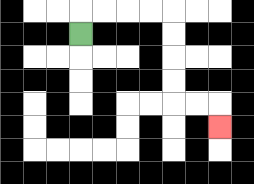{'start': '[3, 1]', 'end': '[9, 5]', 'path_directions': 'U,R,R,R,R,D,D,D,D,R,R,D', 'path_coordinates': '[[3, 1], [3, 0], [4, 0], [5, 0], [6, 0], [7, 0], [7, 1], [7, 2], [7, 3], [7, 4], [8, 4], [9, 4], [9, 5]]'}